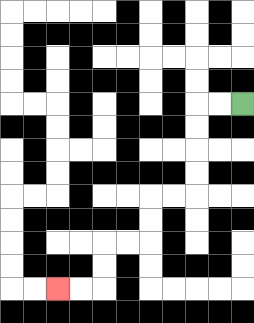{'start': '[10, 4]', 'end': '[2, 12]', 'path_directions': 'L,L,D,D,D,D,L,L,D,D,L,L,D,D,L,L', 'path_coordinates': '[[10, 4], [9, 4], [8, 4], [8, 5], [8, 6], [8, 7], [8, 8], [7, 8], [6, 8], [6, 9], [6, 10], [5, 10], [4, 10], [4, 11], [4, 12], [3, 12], [2, 12]]'}